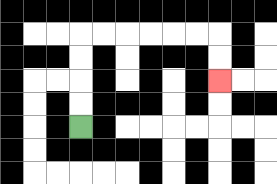{'start': '[3, 5]', 'end': '[9, 3]', 'path_directions': 'U,U,U,U,R,R,R,R,R,R,D,D', 'path_coordinates': '[[3, 5], [3, 4], [3, 3], [3, 2], [3, 1], [4, 1], [5, 1], [6, 1], [7, 1], [8, 1], [9, 1], [9, 2], [9, 3]]'}